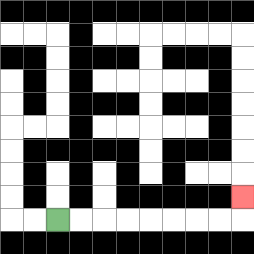{'start': '[2, 9]', 'end': '[10, 8]', 'path_directions': 'R,R,R,R,R,R,R,R,U', 'path_coordinates': '[[2, 9], [3, 9], [4, 9], [5, 9], [6, 9], [7, 9], [8, 9], [9, 9], [10, 9], [10, 8]]'}